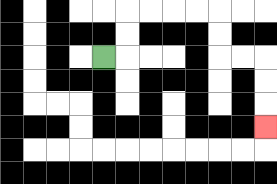{'start': '[4, 2]', 'end': '[11, 5]', 'path_directions': 'R,U,U,R,R,R,R,D,D,R,R,D,D,D', 'path_coordinates': '[[4, 2], [5, 2], [5, 1], [5, 0], [6, 0], [7, 0], [8, 0], [9, 0], [9, 1], [9, 2], [10, 2], [11, 2], [11, 3], [11, 4], [11, 5]]'}